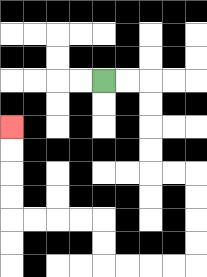{'start': '[4, 3]', 'end': '[0, 5]', 'path_directions': 'R,R,D,D,D,D,R,R,D,D,D,D,L,L,L,L,U,U,L,L,L,L,U,U,U,U', 'path_coordinates': '[[4, 3], [5, 3], [6, 3], [6, 4], [6, 5], [6, 6], [6, 7], [7, 7], [8, 7], [8, 8], [8, 9], [8, 10], [8, 11], [7, 11], [6, 11], [5, 11], [4, 11], [4, 10], [4, 9], [3, 9], [2, 9], [1, 9], [0, 9], [0, 8], [0, 7], [0, 6], [0, 5]]'}